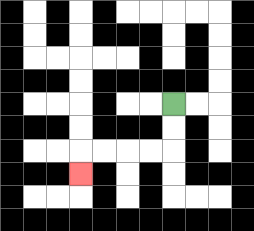{'start': '[7, 4]', 'end': '[3, 7]', 'path_directions': 'D,D,L,L,L,L,D', 'path_coordinates': '[[7, 4], [7, 5], [7, 6], [6, 6], [5, 6], [4, 6], [3, 6], [3, 7]]'}